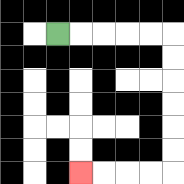{'start': '[2, 1]', 'end': '[3, 7]', 'path_directions': 'R,R,R,R,R,D,D,D,D,D,D,L,L,L,L', 'path_coordinates': '[[2, 1], [3, 1], [4, 1], [5, 1], [6, 1], [7, 1], [7, 2], [7, 3], [7, 4], [7, 5], [7, 6], [7, 7], [6, 7], [5, 7], [4, 7], [3, 7]]'}